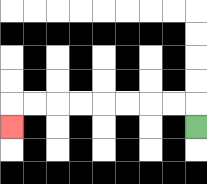{'start': '[8, 5]', 'end': '[0, 5]', 'path_directions': 'U,L,L,L,L,L,L,L,L,D', 'path_coordinates': '[[8, 5], [8, 4], [7, 4], [6, 4], [5, 4], [4, 4], [3, 4], [2, 4], [1, 4], [0, 4], [0, 5]]'}